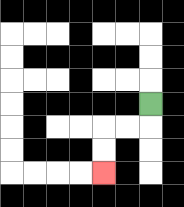{'start': '[6, 4]', 'end': '[4, 7]', 'path_directions': 'D,L,L,D,D', 'path_coordinates': '[[6, 4], [6, 5], [5, 5], [4, 5], [4, 6], [4, 7]]'}